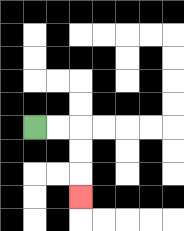{'start': '[1, 5]', 'end': '[3, 8]', 'path_directions': 'R,R,D,D,D', 'path_coordinates': '[[1, 5], [2, 5], [3, 5], [3, 6], [3, 7], [3, 8]]'}